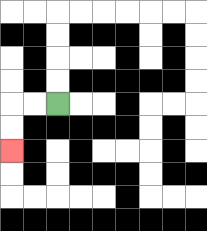{'start': '[2, 4]', 'end': '[0, 6]', 'path_directions': 'L,L,D,D', 'path_coordinates': '[[2, 4], [1, 4], [0, 4], [0, 5], [0, 6]]'}